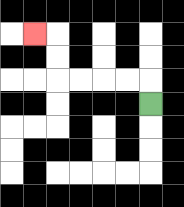{'start': '[6, 4]', 'end': '[1, 1]', 'path_directions': 'U,L,L,L,L,U,U,L', 'path_coordinates': '[[6, 4], [6, 3], [5, 3], [4, 3], [3, 3], [2, 3], [2, 2], [2, 1], [1, 1]]'}